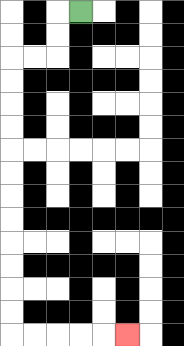{'start': '[3, 0]', 'end': '[5, 14]', 'path_directions': 'L,D,D,L,L,D,D,D,D,D,D,D,D,D,D,D,D,R,R,R,R,R', 'path_coordinates': '[[3, 0], [2, 0], [2, 1], [2, 2], [1, 2], [0, 2], [0, 3], [0, 4], [0, 5], [0, 6], [0, 7], [0, 8], [0, 9], [0, 10], [0, 11], [0, 12], [0, 13], [0, 14], [1, 14], [2, 14], [3, 14], [4, 14], [5, 14]]'}